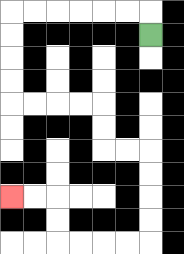{'start': '[6, 1]', 'end': '[0, 8]', 'path_directions': 'U,L,L,L,L,L,L,D,D,D,D,R,R,R,R,D,D,R,R,D,D,D,D,L,L,L,L,U,U,L,L', 'path_coordinates': '[[6, 1], [6, 0], [5, 0], [4, 0], [3, 0], [2, 0], [1, 0], [0, 0], [0, 1], [0, 2], [0, 3], [0, 4], [1, 4], [2, 4], [3, 4], [4, 4], [4, 5], [4, 6], [5, 6], [6, 6], [6, 7], [6, 8], [6, 9], [6, 10], [5, 10], [4, 10], [3, 10], [2, 10], [2, 9], [2, 8], [1, 8], [0, 8]]'}